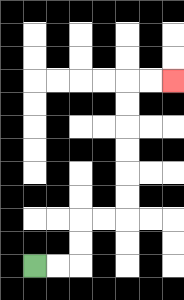{'start': '[1, 11]', 'end': '[7, 3]', 'path_directions': 'R,R,U,U,R,R,U,U,U,U,U,U,R,R', 'path_coordinates': '[[1, 11], [2, 11], [3, 11], [3, 10], [3, 9], [4, 9], [5, 9], [5, 8], [5, 7], [5, 6], [5, 5], [5, 4], [5, 3], [6, 3], [7, 3]]'}